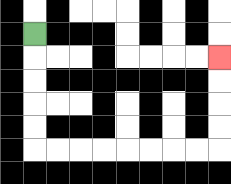{'start': '[1, 1]', 'end': '[9, 2]', 'path_directions': 'D,D,D,D,D,R,R,R,R,R,R,R,R,U,U,U,U', 'path_coordinates': '[[1, 1], [1, 2], [1, 3], [1, 4], [1, 5], [1, 6], [2, 6], [3, 6], [4, 6], [5, 6], [6, 6], [7, 6], [8, 6], [9, 6], [9, 5], [9, 4], [9, 3], [9, 2]]'}